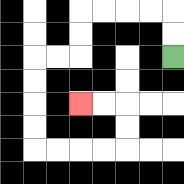{'start': '[7, 2]', 'end': '[3, 4]', 'path_directions': 'U,U,L,L,L,L,D,D,L,L,D,D,D,D,R,R,R,R,U,U,L,L', 'path_coordinates': '[[7, 2], [7, 1], [7, 0], [6, 0], [5, 0], [4, 0], [3, 0], [3, 1], [3, 2], [2, 2], [1, 2], [1, 3], [1, 4], [1, 5], [1, 6], [2, 6], [3, 6], [4, 6], [5, 6], [5, 5], [5, 4], [4, 4], [3, 4]]'}